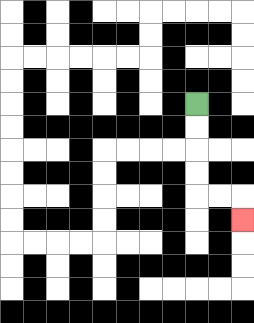{'start': '[8, 4]', 'end': '[10, 9]', 'path_directions': 'D,D,D,D,R,R,D', 'path_coordinates': '[[8, 4], [8, 5], [8, 6], [8, 7], [8, 8], [9, 8], [10, 8], [10, 9]]'}